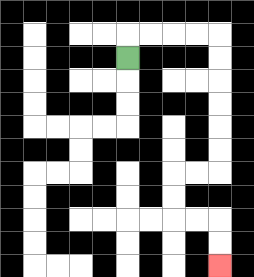{'start': '[5, 2]', 'end': '[9, 11]', 'path_directions': 'U,R,R,R,R,D,D,D,D,D,D,L,L,D,D,R,R,D,D', 'path_coordinates': '[[5, 2], [5, 1], [6, 1], [7, 1], [8, 1], [9, 1], [9, 2], [9, 3], [9, 4], [9, 5], [9, 6], [9, 7], [8, 7], [7, 7], [7, 8], [7, 9], [8, 9], [9, 9], [9, 10], [9, 11]]'}